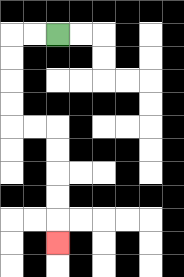{'start': '[2, 1]', 'end': '[2, 10]', 'path_directions': 'L,L,D,D,D,D,R,R,D,D,D,D,D', 'path_coordinates': '[[2, 1], [1, 1], [0, 1], [0, 2], [0, 3], [0, 4], [0, 5], [1, 5], [2, 5], [2, 6], [2, 7], [2, 8], [2, 9], [2, 10]]'}